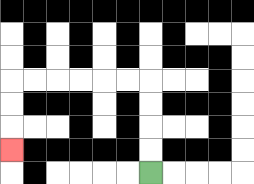{'start': '[6, 7]', 'end': '[0, 6]', 'path_directions': 'U,U,U,U,L,L,L,L,L,L,D,D,D', 'path_coordinates': '[[6, 7], [6, 6], [6, 5], [6, 4], [6, 3], [5, 3], [4, 3], [3, 3], [2, 3], [1, 3], [0, 3], [0, 4], [0, 5], [0, 6]]'}